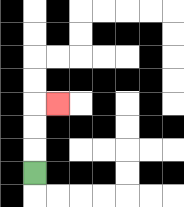{'start': '[1, 7]', 'end': '[2, 4]', 'path_directions': 'U,U,U,R', 'path_coordinates': '[[1, 7], [1, 6], [1, 5], [1, 4], [2, 4]]'}